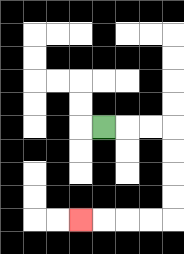{'start': '[4, 5]', 'end': '[3, 9]', 'path_directions': 'R,R,R,D,D,D,D,L,L,L,L', 'path_coordinates': '[[4, 5], [5, 5], [6, 5], [7, 5], [7, 6], [7, 7], [7, 8], [7, 9], [6, 9], [5, 9], [4, 9], [3, 9]]'}